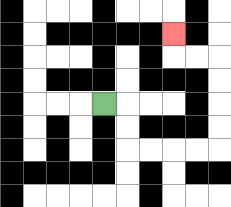{'start': '[4, 4]', 'end': '[7, 1]', 'path_directions': 'R,D,D,R,R,R,R,U,U,U,U,L,L,U', 'path_coordinates': '[[4, 4], [5, 4], [5, 5], [5, 6], [6, 6], [7, 6], [8, 6], [9, 6], [9, 5], [9, 4], [9, 3], [9, 2], [8, 2], [7, 2], [7, 1]]'}